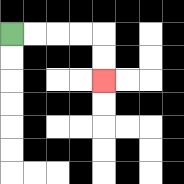{'start': '[0, 1]', 'end': '[4, 3]', 'path_directions': 'R,R,R,R,D,D', 'path_coordinates': '[[0, 1], [1, 1], [2, 1], [3, 1], [4, 1], [4, 2], [4, 3]]'}